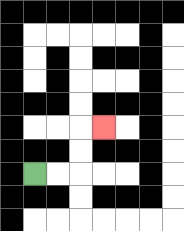{'start': '[1, 7]', 'end': '[4, 5]', 'path_directions': 'R,R,U,U,R', 'path_coordinates': '[[1, 7], [2, 7], [3, 7], [3, 6], [3, 5], [4, 5]]'}